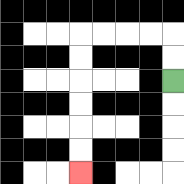{'start': '[7, 3]', 'end': '[3, 7]', 'path_directions': 'U,U,L,L,L,L,D,D,D,D,D,D', 'path_coordinates': '[[7, 3], [7, 2], [7, 1], [6, 1], [5, 1], [4, 1], [3, 1], [3, 2], [3, 3], [3, 4], [3, 5], [3, 6], [3, 7]]'}